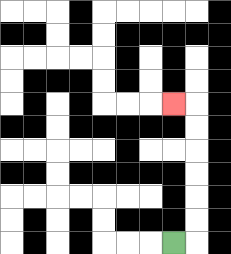{'start': '[7, 10]', 'end': '[7, 4]', 'path_directions': 'R,U,U,U,U,U,U,L', 'path_coordinates': '[[7, 10], [8, 10], [8, 9], [8, 8], [8, 7], [8, 6], [8, 5], [8, 4], [7, 4]]'}